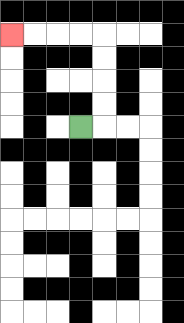{'start': '[3, 5]', 'end': '[0, 1]', 'path_directions': 'R,U,U,U,U,L,L,L,L', 'path_coordinates': '[[3, 5], [4, 5], [4, 4], [4, 3], [4, 2], [4, 1], [3, 1], [2, 1], [1, 1], [0, 1]]'}